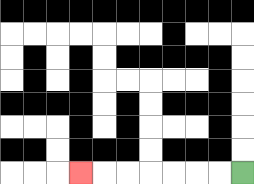{'start': '[10, 7]', 'end': '[3, 7]', 'path_directions': 'L,L,L,L,L,L,L', 'path_coordinates': '[[10, 7], [9, 7], [8, 7], [7, 7], [6, 7], [5, 7], [4, 7], [3, 7]]'}